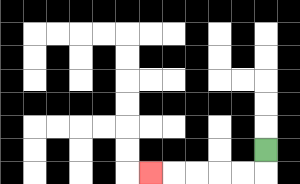{'start': '[11, 6]', 'end': '[6, 7]', 'path_directions': 'D,L,L,L,L,L', 'path_coordinates': '[[11, 6], [11, 7], [10, 7], [9, 7], [8, 7], [7, 7], [6, 7]]'}